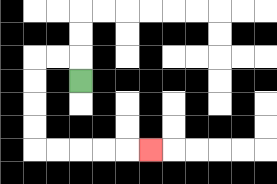{'start': '[3, 3]', 'end': '[6, 6]', 'path_directions': 'U,L,L,D,D,D,D,R,R,R,R,R', 'path_coordinates': '[[3, 3], [3, 2], [2, 2], [1, 2], [1, 3], [1, 4], [1, 5], [1, 6], [2, 6], [3, 6], [4, 6], [5, 6], [6, 6]]'}